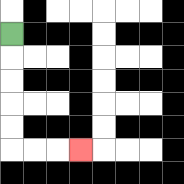{'start': '[0, 1]', 'end': '[3, 6]', 'path_directions': 'D,D,D,D,D,R,R,R', 'path_coordinates': '[[0, 1], [0, 2], [0, 3], [0, 4], [0, 5], [0, 6], [1, 6], [2, 6], [3, 6]]'}